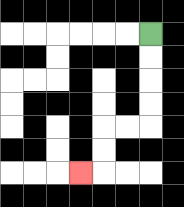{'start': '[6, 1]', 'end': '[3, 7]', 'path_directions': 'D,D,D,D,L,L,D,D,L', 'path_coordinates': '[[6, 1], [6, 2], [6, 3], [6, 4], [6, 5], [5, 5], [4, 5], [4, 6], [4, 7], [3, 7]]'}